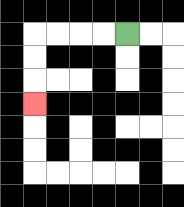{'start': '[5, 1]', 'end': '[1, 4]', 'path_directions': 'L,L,L,L,D,D,D', 'path_coordinates': '[[5, 1], [4, 1], [3, 1], [2, 1], [1, 1], [1, 2], [1, 3], [1, 4]]'}